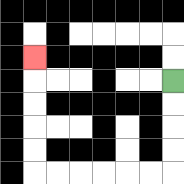{'start': '[7, 3]', 'end': '[1, 2]', 'path_directions': 'D,D,D,D,L,L,L,L,L,L,U,U,U,U,U', 'path_coordinates': '[[7, 3], [7, 4], [7, 5], [7, 6], [7, 7], [6, 7], [5, 7], [4, 7], [3, 7], [2, 7], [1, 7], [1, 6], [1, 5], [1, 4], [1, 3], [1, 2]]'}